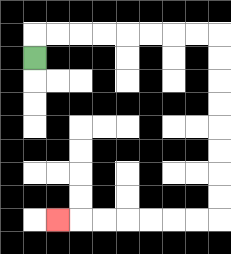{'start': '[1, 2]', 'end': '[2, 9]', 'path_directions': 'U,R,R,R,R,R,R,R,R,D,D,D,D,D,D,D,D,L,L,L,L,L,L,L', 'path_coordinates': '[[1, 2], [1, 1], [2, 1], [3, 1], [4, 1], [5, 1], [6, 1], [7, 1], [8, 1], [9, 1], [9, 2], [9, 3], [9, 4], [9, 5], [9, 6], [9, 7], [9, 8], [9, 9], [8, 9], [7, 9], [6, 9], [5, 9], [4, 9], [3, 9], [2, 9]]'}